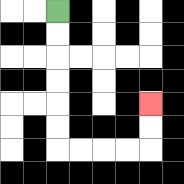{'start': '[2, 0]', 'end': '[6, 4]', 'path_directions': 'D,D,D,D,D,D,R,R,R,R,U,U', 'path_coordinates': '[[2, 0], [2, 1], [2, 2], [2, 3], [2, 4], [2, 5], [2, 6], [3, 6], [4, 6], [5, 6], [6, 6], [6, 5], [6, 4]]'}